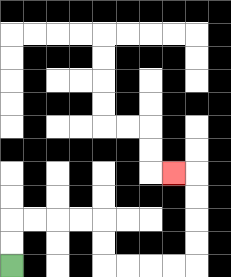{'start': '[0, 11]', 'end': '[7, 7]', 'path_directions': 'U,U,R,R,R,R,D,D,R,R,R,R,U,U,U,U,L', 'path_coordinates': '[[0, 11], [0, 10], [0, 9], [1, 9], [2, 9], [3, 9], [4, 9], [4, 10], [4, 11], [5, 11], [6, 11], [7, 11], [8, 11], [8, 10], [8, 9], [8, 8], [8, 7], [7, 7]]'}